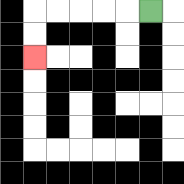{'start': '[6, 0]', 'end': '[1, 2]', 'path_directions': 'L,L,L,L,L,D,D', 'path_coordinates': '[[6, 0], [5, 0], [4, 0], [3, 0], [2, 0], [1, 0], [1, 1], [1, 2]]'}